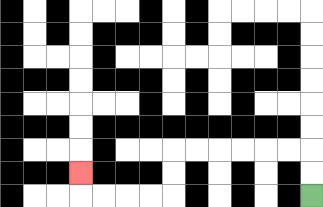{'start': '[13, 8]', 'end': '[3, 7]', 'path_directions': 'U,U,L,L,L,L,L,L,D,D,L,L,L,L,U', 'path_coordinates': '[[13, 8], [13, 7], [13, 6], [12, 6], [11, 6], [10, 6], [9, 6], [8, 6], [7, 6], [7, 7], [7, 8], [6, 8], [5, 8], [4, 8], [3, 8], [3, 7]]'}